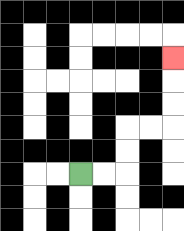{'start': '[3, 7]', 'end': '[7, 2]', 'path_directions': 'R,R,U,U,R,R,U,U,U', 'path_coordinates': '[[3, 7], [4, 7], [5, 7], [5, 6], [5, 5], [6, 5], [7, 5], [7, 4], [7, 3], [7, 2]]'}